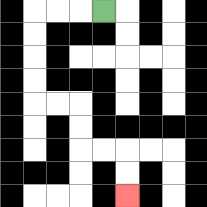{'start': '[4, 0]', 'end': '[5, 8]', 'path_directions': 'L,L,L,D,D,D,D,R,R,D,D,R,R,D,D', 'path_coordinates': '[[4, 0], [3, 0], [2, 0], [1, 0], [1, 1], [1, 2], [1, 3], [1, 4], [2, 4], [3, 4], [3, 5], [3, 6], [4, 6], [5, 6], [5, 7], [5, 8]]'}